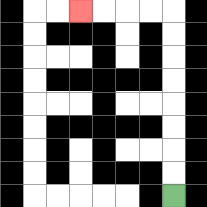{'start': '[7, 8]', 'end': '[3, 0]', 'path_directions': 'U,U,U,U,U,U,U,U,L,L,L,L', 'path_coordinates': '[[7, 8], [7, 7], [7, 6], [7, 5], [7, 4], [7, 3], [7, 2], [7, 1], [7, 0], [6, 0], [5, 0], [4, 0], [3, 0]]'}